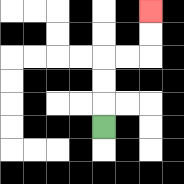{'start': '[4, 5]', 'end': '[6, 0]', 'path_directions': 'U,U,U,R,R,U,U', 'path_coordinates': '[[4, 5], [4, 4], [4, 3], [4, 2], [5, 2], [6, 2], [6, 1], [6, 0]]'}